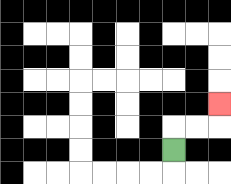{'start': '[7, 6]', 'end': '[9, 4]', 'path_directions': 'U,R,R,U', 'path_coordinates': '[[7, 6], [7, 5], [8, 5], [9, 5], [9, 4]]'}